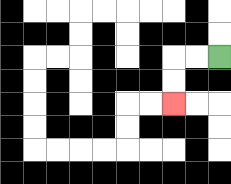{'start': '[9, 2]', 'end': '[7, 4]', 'path_directions': 'L,L,D,D', 'path_coordinates': '[[9, 2], [8, 2], [7, 2], [7, 3], [7, 4]]'}